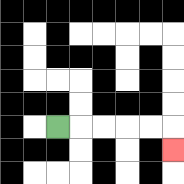{'start': '[2, 5]', 'end': '[7, 6]', 'path_directions': 'R,R,R,R,R,D', 'path_coordinates': '[[2, 5], [3, 5], [4, 5], [5, 5], [6, 5], [7, 5], [7, 6]]'}